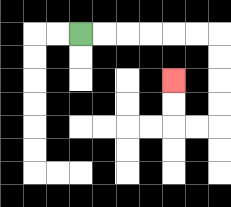{'start': '[3, 1]', 'end': '[7, 3]', 'path_directions': 'R,R,R,R,R,R,D,D,D,D,L,L,U,U', 'path_coordinates': '[[3, 1], [4, 1], [5, 1], [6, 1], [7, 1], [8, 1], [9, 1], [9, 2], [9, 3], [9, 4], [9, 5], [8, 5], [7, 5], [7, 4], [7, 3]]'}